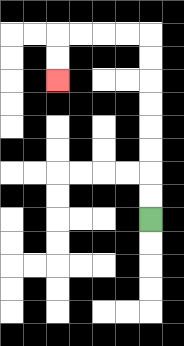{'start': '[6, 9]', 'end': '[2, 3]', 'path_directions': 'U,U,U,U,U,U,U,U,L,L,L,L,D,D', 'path_coordinates': '[[6, 9], [6, 8], [6, 7], [6, 6], [6, 5], [6, 4], [6, 3], [6, 2], [6, 1], [5, 1], [4, 1], [3, 1], [2, 1], [2, 2], [2, 3]]'}